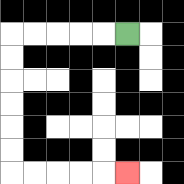{'start': '[5, 1]', 'end': '[5, 7]', 'path_directions': 'L,L,L,L,L,D,D,D,D,D,D,R,R,R,R,R', 'path_coordinates': '[[5, 1], [4, 1], [3, 1], [2, 1], [1, 1], [0, 1], [0, 2], [0, 3], [0, 4], [0, 5], [0, 6], [0, 7], [1, 7], [2, 7], [3, 7], [4, 7], [5, 7]]'}